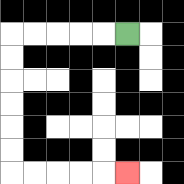{'start': '[5, 1]', 'end': '[5, 7]', 'path_directions': 'L,L,L,L,L,D,D,D,D,D,D,R,R,R,R,R', 'path_coordinates': '[[5, 1], [4, 1], [3, 1], [2, 1], [1, 1], [0, 1], [0, 2], [0, 3], [0, 4], [0, 5], [0, 6], [0, 7], [1, 7], [2, 7], [3, 7], [4, 7], [5, 7]]'}